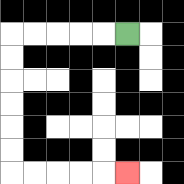{'start': '[5, 1]', 'end': '[5, 7]', 'path_directions': 'L,L,L,L,L,D,D,D,D,D,D,R,R,R,R,R', 'path_coordinates': '[[5, 1], [4, 1], [3, 1], [2, 1], [1, 1], [0, 1], [0, 2], [0, 3], [0, 4], [0, 5], [0, 6], [0, 7], [1, 7], [2, 7], [3, 7], [4, 7], [5, 7]]'}